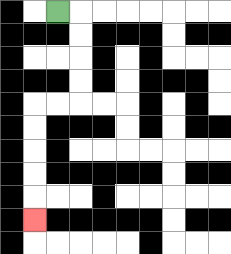{'start': '[2, 0]', 'end': '[1, 9]', 'path_directions': 'R,D,D,D,D,L,L,D,D,D,D,D', 'path_coordinates': '[[2, 0], [3, 0], [3, 1], [3, 2], [3, 3], [3, 4], [2, 4], [1, 4], [1, 5], [1, 6], [1, 7], [1, 8], [1, 9]]'}